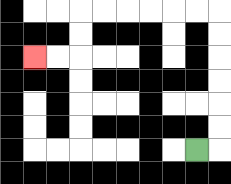{'start': '[8, 6]', 'end': '[1, 2]', 'path_directions': 'R,U,U,U,U,U,U,L,L,L,L,L,L,D,D,L,L', 'path_coordinates': '[[8, 6], [9, 6], [9, 5], [9, 4], [9, 3], [9, 2], [9, 1], [9, 0], [8, 0], [7, 0], [6, 0], [5, 0], [4, 0], [3, 0], [3, 1], [3, 2], [2, 2], [1, 2]]'}